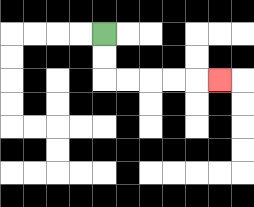{'start': '[4, 1]', 'end': '[9, 3]', 'path_directions': 'D,D,R,R,R,R,R', 'path_coordinates': '[[4, 1], [4, 2], [4, 3], [5, 3], [6, 3], [7, 3], [8, 3], [9, 3]]'}